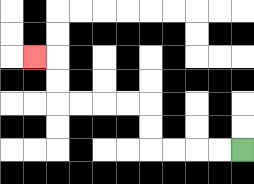{'start': '[10, 6]', 'end': '[1, 2]', 'path_directions': 'L,L,L,L,U,U,L,L,L,L,U,U,L', 'path_coordinates': '[[10, 6], [9, 6], [8, 6], [7, 6], [6, 6], [6, 5], [6, 4], [5, 4], [4, 4], [3, 4], [2, 4], [2, 3], [2, 2], [1, 2]]'}